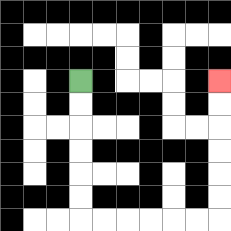{'start': '[3, 3]', 'end': '[9, 3]', 'path_directions': 'D,D,D,D,D,D,R,R,R,R,R,R,U,U,U,U,U,U', 'path_coordinates': '[[3, 3], [3, 4], [3, 5], [3, 6], [3, 7], [3, 8], [3, 9], [4, 9], [5, 9], [6, 9], [7, 9], [8, 9], [9, 9], [9, 8], [9, 7], [9, 6], [9, 5], [9, 4], [9, 3]]'}